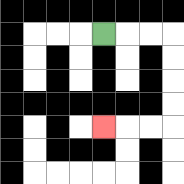{'start': '[4, 1]', 'end': '[4, 5]', 'path_directions': 'R,R,R,D,D,D,D,L,L,L', 'path_coordinates': '[[4, 1], [5, 1], [6, 1], [7, 1], [7, 2], [7, 3], [7, 4], [7, 5], [6, 5], [5, 5], [4, 5]]'}